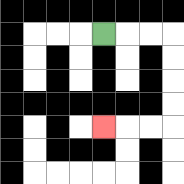{'start': '[4, 1]', 'end': '[4, 5]', 'path_directions': 'R,R,R,D,D,D,D,L,L,L', 'path_coordinates': '[[4, 1], [5, 1], [6, 1], [7, 1], [7, 2], [7, 3], [7, 4], [7, 5], [6, 5], [5, 5], [4, 5]]'}